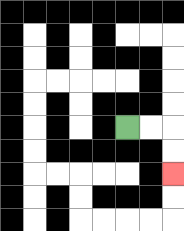{'start': '[5, 5]', 'end': '[7, 7]', 'path_directions': 'R,R,D,D', 'path_coordinates': '[[5, 5], [6, 5], [7, 5], [7, 6], [7, 7]]'}